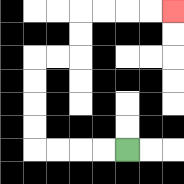{'start': '[5, 6]', 'end': '[7, 0]', 'path_directions': 'L,L,L,L,U,U,U,U,R,R,U,U,R,R,R,R', 'path_coordinates': '[[5, 6], [4, 6], [3, 6], [2, 6], [1, 6], [1, 5], [1, 4], [1, 3], [1, 2], [2, 2], [3, 2], [3, 1], [3, 0], [4, 0], [5, 0], [6, 0], [7, 0]]'}